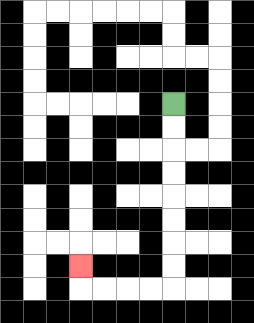{'start': '[7, 4]', 'end': '[3, 11]', 'path_directions': 'D,D,D,D,D,D,D,D,L,L,L,L,U', 'path_coordinates': '[[7, 4], [7, 5], [7, 6], [7, 7], [7, 8], [7, 9], [7, 10], [7, 11], [7, 12], [6, 12], [5, 12], [4, 12], [3, 12], [3, 11]]'}